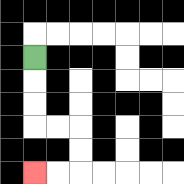{'start': '[1, 2]', 'end': '[1, 7]', 'path_directions': 'D,D,D,R,R,D,D,L,L', 'path_coordinates': '[[1, 2], [1, 3], [1, 4], [1, 5], [2, 5], [3, 5], [3, 6], [3, 7], [2, 7], [1, 7]]'}